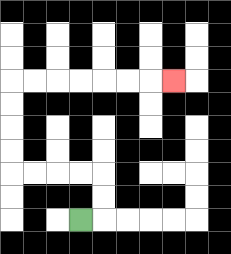{'start': '[3, 9]', 'end': '[7, 3]', 'path_directions': 'R,U,U,L,L,L,L,U,U,U,U,R,R,R,R,R,R,R', 'path_coordinates': '[[3, 9], [4, 9], [4, 8], [4, 7], [3, 7], [2, 7], [1, 7], [0, 7], [0, 6], [0, 5], [0, 4], [0, 3], [1, 3], [2, 3], [3, 3], [4, 3], [5, 3], [6, 3], [7, 3]]'}